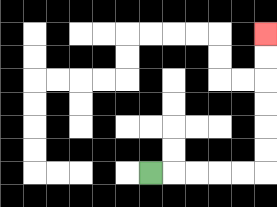{'start': '[6, 7]', 'end': '[11, 1]', 'path_directions': 'R,R,R,R,R,U,U,U,U,U,U', 'path_coordinates': '[[6, 7], [7, 7], [8, 7], [9, 7], [10, 7], [11, 7], [11, 6], [11, 5], [11, 4], [11, 3], [11, 2], [11, 1]]'}